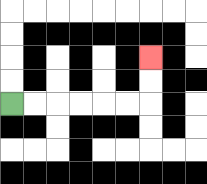{'start': '[0, 4]', 'end': '[6, 2]', 'path_directions': 'R,R,R,R,R,R,U,U', 'path_coordinates': '[[0, 4], [1, 4], [2, 4], [3, 4], [4, 4], [5, 4], [6, 4], [6, 3], [6, 2]]'}